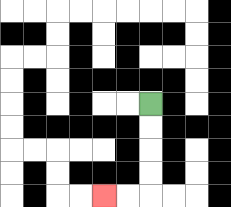{'start': '[6, 4]', 'end': '[4, 8]', 'path_directions': 'D,D,D,D,L,L', 'path_coordinates': '[[6, 4], [6, 5], [6, 6], [6, 7], [6, 8], [5, 8], [4, 8]]'}